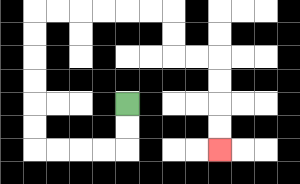{'start': '[5, 4]', 'end': '[9, 6]', 'path_directions': 'D,D,L,L,L,L,U,U,U,U,U,U,R,R,R,R,R,R,D,D,R,R,D,D,D,D', 'path_coordinates': '[[5, 4], [5, 5], [5, 6], [4, 6], [3, 6], [2, 6], [1, 6], [1, 5], [1, 4], [1, 3], [1, 2], [1, 1], [1, 0], [2, 0], [3, 0], [4, 0], [5, 0], [6, 0], [7, 0], [7, 1], [7, 2], [8, 2], [9, 2], [9, 3], [9, 4], [9, 5], [9, 6]]'}